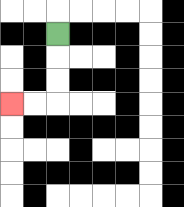{'start': '[2, 1]', 'end': '[0, 4]', 'path_directions': 'D,D,D,L,L', 'path_coordinates': '[[2, 1], [2, 2], [2, 3], [2, 4], [1, 4], [0, 4]]'}